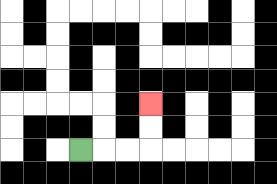{'start': '[3, 6]', 'end': '[6, 4]', 'path_directions': 'R,R,R,U,U', 'path_coordinates': '[[3, 6], [4, 6], [5, 6], [6, 6], [6, 5], [6, 4]]'}